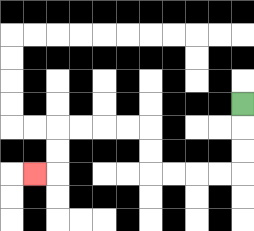{'start': '[10, 4]', 'end': '[1, 7]', 'path_directions': 'D,D,D,L,L,L,L,U,U,L,L,L,L,D,D,L', 'path_coordinates': '[[10, 4], [10, 5], [10, 6], [10, 7], [9, 7], [8, 7], [7, 7], [6, 7], [6, 6], [6, 5], [5, 5], [4, 5], [3, 5], [2, 5], [2, 6], [2, 7], [1, 7]]'}